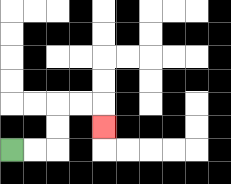{'start': '[0, 6]', 'end': '[4, 5]', 'path_directions': 'R,R,U,U,R,R,D', 'path_coordinates': '[[0, 6], [1, 6], [2, 6], [2, 5], [2, 4], [3, 4], [4, 4], [4, 5]]'}